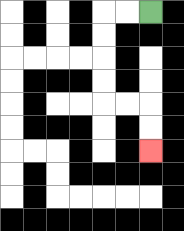{'start': '[6, 0]', 'end': '[6, 6]', 'path_directions': 'L,L,D,D,D,D,R,R,D,D', 'path_coordinates': '[[6, 0], [5, 0], [4, 0], [4, 1], [4, 2], [4, 3], [4, 4], [5, 4], [6, 4], [6, 5], [6, 6]]'}